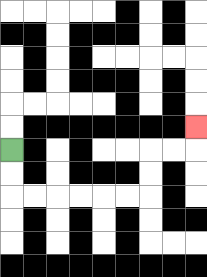{'start': '[0, 6]', 'end': '[8, 5]', 'path_directions': 'D,D,R,R,R,R,R,R,U,U,R,R,U', 'path_coordinates': '[[0, 6], [0, 7], [0, 8], [1, 8], [2, 8], [3, 8], [4, 8], [5, 8], [6, 8], [6, 7], [6, 6], [7, 6], [8, 6], [8, 5]]'}